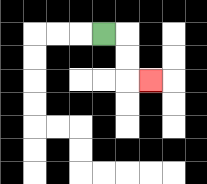{'start': '[4, 1]', 'end': '[6, 3]', 'path_directions': 'R,D,D,R', 'path_coordinates': '[[4, 1], [5, 1], [5, 2], [5, 3], [6, 3]]'}